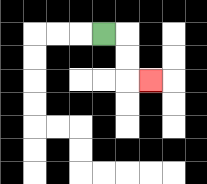{'start': '[4, 1]', 'end': '[6, 3]', 'path_directions': 'R,D,D,R', 'path_coordinates': '[[4, 1], [5, 1], [5, 2], [5, 3], [6, 3]]'}